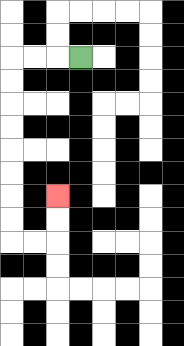{'start': '[3, 2]', 'end': '[2, 8]', 'path_directions': 'L,L,L,D,D,D,D,D,D,D,D,R,R,U,U', 'path_coordinates': '[[3, 2], [2, 2], [1, 2], [0, 2], [0, 3], [0, 4], [0, 5], [0, 6], [0, 7], [0, 8], [0, 9], [0, 10], [1, 10], [2, 10], [2, 9], [2, 8]]'}